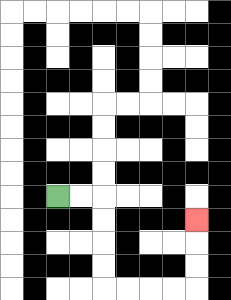{'start': '[2, 8]', 'end': '[8, 9]', 'path_directions': 'R,R,D,D,D,D,R,R,R,R,U,U,U', 'path_coordinates': '[[2, 8], [3, 8], [4, 8], [4, 9], [4, 10], [4, 11], [4, 12], [5, 12], [6, 12], [7, 12], [8, 12], [8, 11], [8, 10], [8, 9]]'}